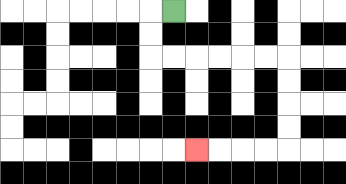{'start': '[7, 0]', 'end': '[8, 6]', 'path_directions': 'L,D,D,R,R,R,R,R,R,D,D,D,D,L,L,L,L', 'path_coordinates': '[[7, 0], [6, 0], [6, 1], [6, 2], [7, 2], [8, 2], [9, 2], [10, 2], [11, 2], [12, 2], [12, 3], [12, 4], [12, 5], [12, 6], [11, 6], [10, 6], [9, 6], [8, 6]]'}